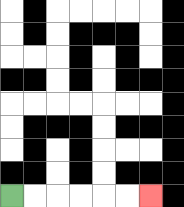{'start': '[0, 8]', 'end': '[6, 8]', 'path_directions': 'R,R,R,R,R,R', 'path_coordinates': '[[0, 8], [1, 8], [2, 8], [3, 8], [4, 8], [5, 8], [6, 8]]'}